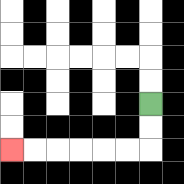{'start': '[6, 4]', 'end': '[0, 6]', 'path_directions': 'D,D,L,L,L,L,L,L', 'path_coordinates': '[[6, 4], [6, 5], [6, 6], [5, 6], [4, 6], [3, 6], [2, 6], [1, 6], [0, 6]]'}